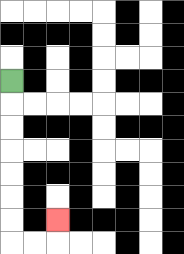{'start': '[0, 3]', 'end': '[2, 9]', 'path_directions': 'D,D,D,D,D,D,D,R,R,U', 'path_coordinates': '[[0, 3], [0, 4], [0, 5], [0, 6], [0, 7], [0, 8], [0, 9], [0, 10], [1, 10], [2, 10], [2, 9]]'}